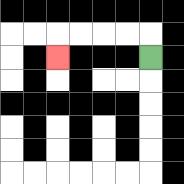{'start': '[6, 2]', 'end': '[2, 2]', 'path_directions': 'U,L,L,L,L,D', 'path_coordinates': '[[6, 2], [6, 1], [5, 1], [4, 1], [3, 1], [2, 1], [2, 2]]'}